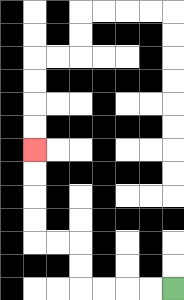{'start': '[7, 12]', 'end': '[1, 6]', 'path_directions': 'L,L,L,L,U,U,L,L,U,U,U,U', 'path_coordinates': '[[7, 12], [6, 12], [5, 12], [4, 12], [3, 12], [3, 11], [3, 10], [2, 10], [1, 10], [1, 9], [1, 8], [1, 7], [1, 6]]'}